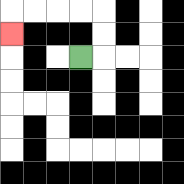{'start': '[3, 2]', 'end': '[0, 1]', 'path_directions': 'R,U,U,L,L,L,L,D', 'path_coordinates': '[[3, 2], [4, 2], [4, 1], [4, 0], [3, 0], [2, 0], [1, 0], [0, 0], [0, 1]]'}